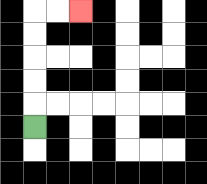{'start': '[1, 5]', 'end': '[3, 0]', 'path_directions': 'U,U,U,U,U,R,R', 'path_coordinates': '[[1, 5], [1, 4], [1, 3], [1, 2], [1, 1], [1, 0], [2, 0], [3, 0]]'}